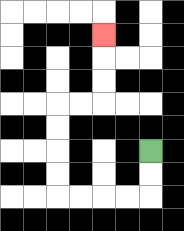{'start': '[6, 6]', 'end': '[4, 1]', 'path_directions': 'D,D,L,L,L,L,U,U,U,U,R,R,U,U,U', 'path_coordinates': '[[6, 6], [6, 7], [6, 8], [5, 8], [4, 8], [3, 8], [2, 8], [2, 7], [2, 6], [2, 5], [2, 4], [3, 4], [4, 4], [4, 3], [4, 2], [4, 1]]'}